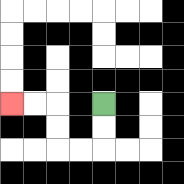{'start': '[4, 4]', 'end': '[0, 4]', 'path_directions': 'D,D,L,L,U,U,L,L', 'path_coordinates': '[[4, 4], [4, 5], [4, 6], [3, 6], [2, 6], [2, 5], [2, 4], [1, 4], [0, 4]]'}